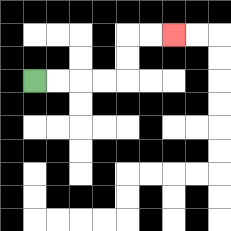{'start': '[1, 3]', 'end': '[7, 1]', 'path_directions': 'R,R,R,R,U,U,R,R', 'path_coordinates': '[[1, 3], [2, 3], [3, 3], [4, 3], [5, 3], [5, 2], [5, 1], [6, 1], [7, 1]]'}